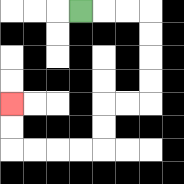{'start': '[3, 0]', 'end': '[0, 4]', 'path_directions': 'R,R,R,D,D,D,D,L,L,D,D,L,L,L,L,U,U', 'path_coordinates': '[[3, 0], [4, 0], [5, 0], [6, 0], [6, 1], [6, 2], [6, 3], [6, 4], [5, 4], [4, 4], [4, 5], [4, 6], [3, 6], [2, 6], [1, 6], [0, 6], [0, 5], [0, 4]]'}